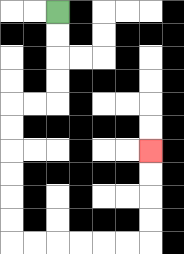{'start': '[2, 0]', 'end': '[6, 6]', 'path_directions': 'D,D,D,D,L,L,D,D,D,D,D,D,R,R,R,R,R,R,U,U,U,U', 'path_coordinates': '[[2, 0], [2, 1], [2, 2], [2, 3], [2, 4], [1, 4], [0, 4], [0, 5], [0, 6], [0, 7], [0, 8], [0, 9], [0, 10], [1, 10], [2, 10], [3, 10], [4, 10], [5, 10], [6, 10], [6, 9], [6, 8], [6, 7], [6, 6]]'}